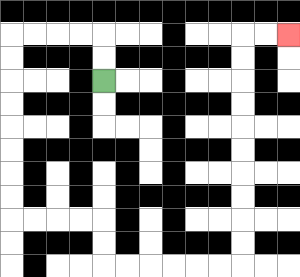{'start': '[4, 3]', 'end': '[12, 1]', 'path_directions': 'U,U,L,L,L,L,D,D,D,D,D,D,D,D,R,R,R,R,D,D,R,R,R,R,R,R,U,U,U,U,U,U,U,U,U,U,R,R', 'path_coordinates': '[[4, 3], [4, 2], [4, 1], [3, 1], [2, 1], [1, 1], [0, 1], [0, 2], [0, 3], [0, 4], [0, 5], [0, 6], [0, 7], [0, 8], [0, 9], [1, 9], [2, 9], [3, 9], [4, 9], [4, 10], [4, 11], [5, 11], [6, 11], [7, 11], [8, 11], [9, 11], [10, 11], [10, 10], [10, 9], [10, 8], [10, 7], [10, 6], [10, 5], [10, 4], [10, 3], [10, 2], [10, 1], [11, 1], [12, 1]]'}